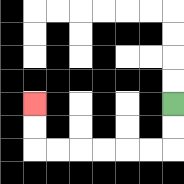{'start': '[7, 4]', 'end': '[1, 4]', 'path_directions': 'D,D,L,L,L,L,L,L,U,U', 'path_coordinates': '[[7, 4], [7, 5], [7, 6], [6, 6], [5, 6], [4, 6], [3, 6], [2, 6], [1, 6], [1, 5], [1, 4]]'}